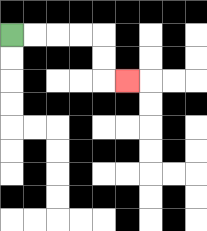{'start': '[0, 1]', 'end': '[5, 3]', 'path_directions': 'R,R,R,R,D,D,R', 'path_coordinates': '[[0, 1], [1, 1], [2, 1], [3, 1], [4, 1], [4, 2], [4, 3], [5, 3]]'}